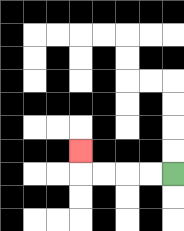{'start': '[7, 7]', 'end': '[3, 6]', 'path_directions': 'L,L,L,L,U', 'path_coordinates': '[[7, 7], [6, 7], [5, 7], [4, 7], [3, 7], [3, 6]]'}